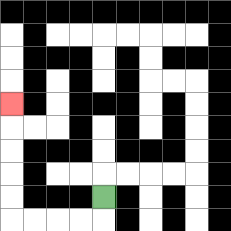{'start': '[4, 8]', 'end': '[0, 4]', 'path_directions': 'D,L,L,L,L,U,U,U,U,U', 'path_coordinates': '[[4, 8], [4, 9], [3, 9], [2, 9], [1, 9], [0, 9], [0, 8], [0, 7], [0, 6], [0, 5], [0, 4]]'}